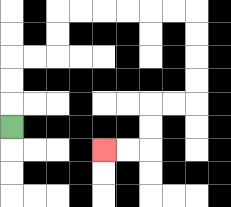{'start': '[0, 5]', 'end': '[4, 6]', 'path_directions': 'U,U,U,R,R,U,U,R,R,R,R,R,R,D,D,D,D,L,L,D,D,L,L', 'path_coordinates': '[[0, 5], [0, 4], [0, 3], [0, 2], [1, 2], [2, 2], [2, 1], [2, 0], [3, 0], [4, 0], [5, 0], [6, 0], [7, 0], [8, 0], [8, 1], [8, 2], [8, 3], [8, 4], [7, 4], [6, 4], [6, 5], [6, 6], [5, 6], [4, 6]]'}